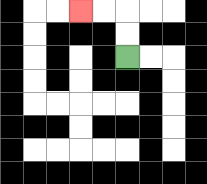{'start': '[5, 2]', 'end': '[3, 0]', 'path_directions': 'U,U,L,L', 'path_coordinates': '[[5, 2], [5, 1], [5, 0], [4, 0], [3, 0]]'}